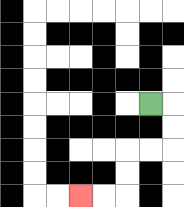{'start': '[6, 4]', 'end': '[3, 8]', 'path_directions': 'R,D,D,L,L,D,D,L,L', 'path_coordinates': '[[6, 4], [7, 4], [7, 5], [7, 6], [6, 6], [5, 6], [5, 7], [5, 8], [4, 8], [3, 8]]'}